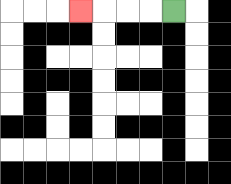{'start': '[7, 0]', 'end': '[3, 0]', 'path_directions': 'L,L,L,L', 'path_coordinates': '[[7, 0], [6, 0], [5, 0], [4, 0], [3, 0]]'}